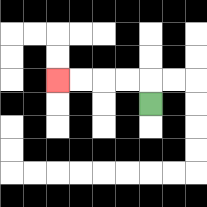{'start': '[6, 4]', 'end': '[2, 3]', 'path_directions': 'U,L,L,L,L', 'path_coordinates': '[[6, 4], [6, 3], [5, 3], [4, 3], [3, 3], [2, 3]]'}